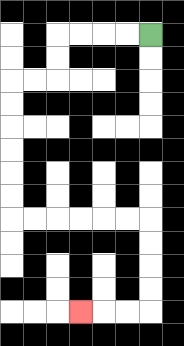{'start': '[6, 1]', 'end': '[3, 13]', 'path_directions': 'L,L,L,L,D,D,L,L,D,D,D,D,D,D,R,R,R,R,R,R,D,D,D,D,L,L,L', 'path_coordinates': '[[6, 1], [5, 1], [4, 1], [3, 1], [2, 1], [2, 2], [2, 3], [1, 3], [0, 3], [0, 4], [0, 5], [0, 6], [0, 7], [0, 8], [0, 9], [1, 9], [2, 9], [3, 9], [4, 9], [5, 9], [6, 9], [6, 10], [6, 11], [6, 12], [6, 13], [5, 13], [4, 13], [3, 13]]'}